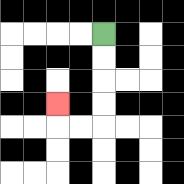{'start': '[4, 1]', 'end': '[2, 4]', 'path_directions': 'D,D,D,D,L,L,U', 'path_coordinates': '[[4, 1], [4, 2], [4, 3], [4, 4], [4, 5], [3, 5], [2, 5], [2, 4]]'}